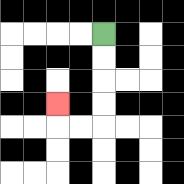{'start': '[4, 1]', 'end': '[2, 4]', 'path_directions': 'D,D,D,D,L,L,U', 'path_coordinates': '[[4, 1], [4, 2], [4, 3], [4, 4], [4, 5], [3, 5], [2, 5], [2, 4]]'}